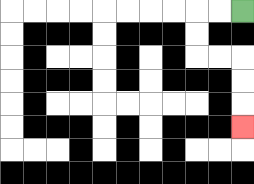{'start': '[10, 0]', 'end': '[10, 5]', 'path_directions': 'L,L,D,D,R,R,D,D,D', 'path_coordinates': '[[10, 0], [9, 0], [8, 0], [8, 1], [8, 2], [9, 2], [10, 2], [10, 3], [10, 4], [10, 5]]'}